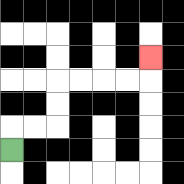{'start': '[0, 6]', 'end': '[6, 2]', 'path_directions': 'U,R,R,U,U,R,R,R,R,U', 'path_coordinates': '[[0, 6], [0, 5], [1, 5], [2, 5], [2, 4], [2, 3], [3, 3], [4, 3], [5, 3], [6, 3], [6, 2]]'}